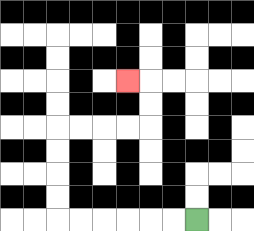{'start': '[8, 9]', 'end': '[5, 3]', 'path_directions': 'L,L,L,L,L,L,U,U,U,U,R,R,R,R,U,U,L', 'path_coordinates': '[[8, 9], [7, 9], [6, 9], [5, 9], [4, 9], [3, 9], [2, 9], [2, 8], [2, 7], [2, 6], [2, 5], [3, 5], [4, 5], [5, 5], [6, 5], [6, 4], [6, 3], [5, 3]]'}